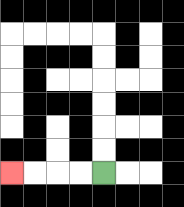{'start': '[4, 7]', 'end': '[0, 7]', 'path_directions': 'L,L,L,L', 'path_coordinates': '[[4, 7], [3, 7], [2, 7], [1, 7], [0, 7]]'}